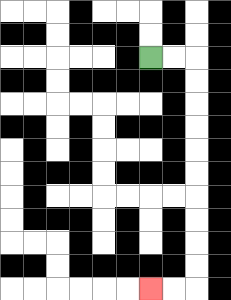{'start': '[6, 2]', 'end': '[6, 12]', 'path_directions': 'R,R,D,D,D,D,D,D,D,D,D,D,L,L', 'path_coordinates': '[[6, 2], [7, 2], [8, 2], [8, 3], [8, 4], [8, 5], [8, 6], [8, 7], [8, 8], [8, 9], [8, 10], [8, 11], [8, 12], [7, 12], [6, 12]]'}